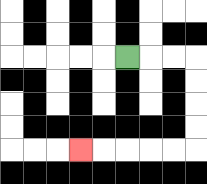{'start': '[5, 2]', 'end': '[3, 6]', 'path_directions': 'R,R,R,D,D,D,D,L,L,L,L,L', 'path_coordinates': '[[5, 2], [6, 2], [7, 2], [8, 2], [8, 3], [8, 4], [8, 5], [8, 6], [7, 6], [6, 6], [5, 6], [4, 6], [3, 6]]'}